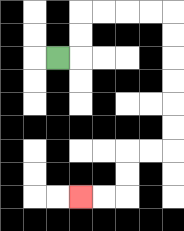{'start': '[2, 2]', 'end': '[3, 8]', 'path_directions': 'R,U,U,R,R,R,R,D,D,D,D,D,D,L,L,D,D,L,L', 'path_coordinates': '[[2, 2], [3, 2], [3, 1], [3, 0], [4, 0], [5, 0], [6, 0], [7, 0], [7, 1], [7, 2], [7, 3], [7, 4], [7, 5], [7, 6], [6, 6], [5, 6], [5, 7], [5, 8], [4, 8], [3, 8]]'}